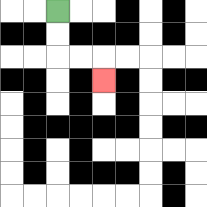{'start': '[2, 0]', 'end': '[4, 3]', 'path_directions': 'D,D,R,R,D', 'path_coordinates': '[[2, 0], [2, 1], [2, 2], [3, 2], [4, 2], [4, 3]]'}